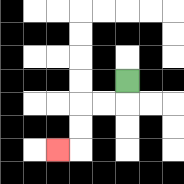{'start': '[5, 3]', 'end': '[2, 6]', 'path_directions': 'D,L,L,D,D,L', 'path_coordinates': '[[5, 3], [5, 4], [4, 4], [3, 4], [3, 5], [3, 6], [2, 6]]'}